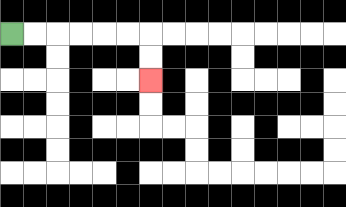{'start': '[0, 1]', 'end': '[6, 3]', 'path_directions': 'R,R,R,R,R,R,D,D', 'path_coordinates': '[[0, 1], [1, 1], [2, 1], [3, 1], [4, 1], [5, 1], [6, 1], [6, 2], [6, 3]]'}